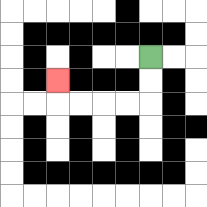{'start': '[6, 2]', 'end': '[2, 3]', 'path_directions': 'D,D,L,L,L,L,U', 'path_coordinates': '[[6, 2], [6, 3], [6, 4], [5, 4], [4, 4], [3, 4], [2, 4], [2, 3]]'}